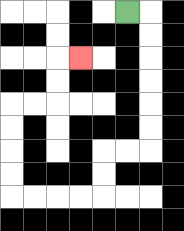{'start': '[5, 0]', 'end': '[3, 2]', 'path_directions': 'R,D,D,D,D,D,D,L,L,D,D,L,L,L,L,U,U,U,U,R,R,U,U,R', 'path_coordinates': '[[5, 0], [6, 0], [6, 1], [6, 2], [6, 3], [6, 4], [6, 5], [6, 6], [5, 6], [4, 6], [4, 7], [4, 8], [3, 8], [2, 8], [1, 8], [0, 8], [0, 7], [0, 6], [0, 5], [0, 4], [1, 4], [2, 4], [2, 3], [2, 2], [3, 2]]'}